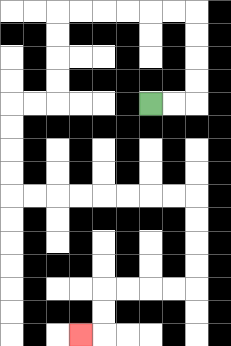{'start': '[6, 4]', 'end': '[3, 14]', 'path_directions': 'R,R,U,U,U,U,L,L,L,L,L,L,D,D,D,D,L,L,D,D,D,D,R,R,R,R,R,R,R,R,D,D,D,D,L,L,L,L,D,D,L', 'path_coordinates': '[[6, 4], [7, 4], [8, 4], [8, 3], [8, 2], [8, 1], [8, 0], [7, 0], [6, 0], [5, 0], [4, 0], [3, 0], [2, 0], [2, 1], [2, 2], [2, 3], [2, 4], [1, 4], [0, 4], [0, 5], [0, 6], [0, 7], [0, 8], [1, 8], [2, 8], [3, 8], [4, 8], [5, 8], [6, 8], [7, 8], [8, 8], [8, 9], [8, 10], [8, 11], [8, 12], [7, 12], [6, 12], [5, 12], [4, 12], [4, 13], [4, 14], [3, 14]]'}